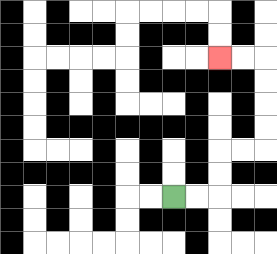{'start': '[7, 8]', 'end': '[9, 2]', 'path_directions': 'R,R,U,U,R,R,U,U,U,U,L,L', 'path_coordinates': '[[7, 8], [8, 8], [9, 8], [9, 7], [9, 6], [10, 6], [11, 6], [11, 5], [11, 4], [11, 3], [11, 2], [10, 2], [9, 2]]'}